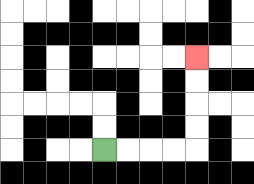{'start': '[4, 6]', 'end': '[8, 2]', 'path_directions': 'R,R,R,R,U,U,U,U', 'path_coordinates': '[[4, 6], [5, 6], [6, 6], [7, 6], [8, 6], [8, 5], [8, 4], [8, 3], [8, 2]]'}